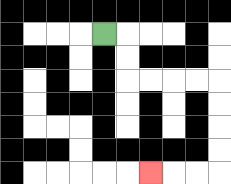{'start': '[4, 1]', 'end': '[6, 7]', 'path_directions': 'R,D,D,R,R,R,R,D,D,D,D,L,L,L', 'path_coordinates': '[[4, 1], [5, 1], [5, 2], [5, 3], [6, 3], [7, 3], [8, 3], [9, 3], [9, 4], [9, 5], [9, 6], [9, 7], [8, 7], [7, 7], [6, 7]]'}